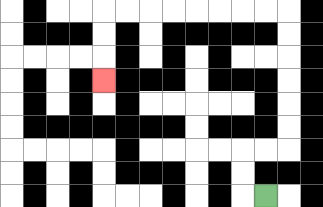{'start': '[11, 8]', 'end': '[4, 3]', 'path_directions': 'L,U,U,R,R,U,U,U,U,U,U,L,L,L,L,L,L,L,L,D,D,D', 'path_coordinates': '[[11, 8], [10, 8], [10, 7], [10, 6], [11, 6], [12, 6], [12, 5], [12, 4], [12, 3], [12, 2], [12, 1], [12, 0], [11, 0], [10, 0], [9, 0], [8, 0], [7, 0], [6, 0], [5, 0], [4, 0], [4, 1], [4, 2], [4, 3]]'}